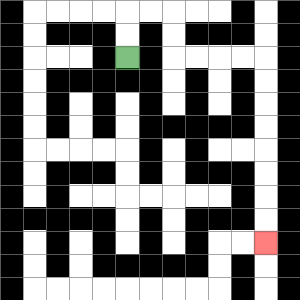{'start': '[5, 2]', 'end': '[11, 10]', 'path_directions': 'U,U,R,R,D,D,R,R,R,R,D,D,D,D,D,D,D,D', 'path_coordinates': '[[5, 2], [5, 1], [5, 0], [6, 0], [7, 0], [7, 1], [7, 2], [8, 2], [9, 2], [10, 2], [11, 2], [11, 3], [11, 4], [11, 5], [11, 6], [11, 7], [11, 8], [11, 9], [11, 10]]'}